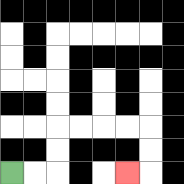{'start': '[0, 7]', 'end': '[5, 7]', 'path_directions': 'R,R,U,U,R,R,R,R,D,D,L', 'path_coordinates': '[[0, 7], [1, 7], [2, 7], [2, 6], [2, 5], [3, 5], [4, 5], [5, 5], [6, 5], [6, 6], [6, 7], [5, 7]]'}